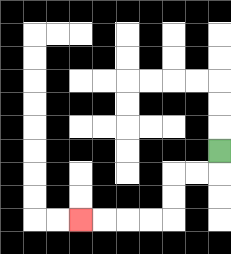{'start': '[9, 6]', 'end': '[3, 9]', 'path_directions': 'D,L,L,D,D,L,L,L,L', 'path_coordinates': '[[9, 6], [9, 7], [8, 7], [7, 7], [7, 8], [7, 9], [6, 9], [5, 9], [4, 9], [3, 9]]'}